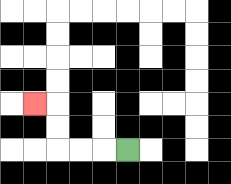{'start': '[5, 6]', 'end': '[1, 4]', 'path_directions': 'L,L,L,U,U,L', 'path_coordinates': '[[5, 6], [4, 6], [3, 6], [2, 6], [2, 5], [2, 4], [1, 4]]'}